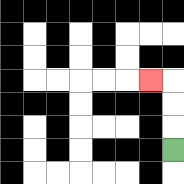{'start': '[7, 6]', 'end': '[6, 3]', 'path_directions': 'U,U,U,L', 'path_coordinates': '[[7, 6], [7, 5], [7, 4], [7, 3], [6, 3]]'}